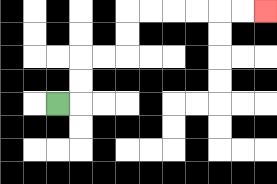{'start': '[2, 4]', 'end': '[11, 0]', 'path_directions': 'R,U,U,R,R,U,U,R,R,R,R,R,R', 'path_coordinates': '[[2, 4], [3, 4], [3, 3], [3, 2], [4, 2], [5, 2], [5, 1], [5, 0], [6, 0], [7, 0], [8, 0], [9, 0], [10, 0], [11, 0]]'}